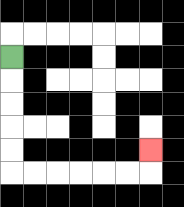{'start': '[0, 2]', 'end': '[6, 6]', 'path_directions': 'D,D,D,D,D,R,R,R,R,R,R,U', 'path_coordinates': '[[0, 2], [0, 3], [0, 4], [0, 5], [0, 6], [0, 7], [1, 7], [2, 7], [3, 7], [4, 7], [5, 7], [6, 7], [6, 6]]'}